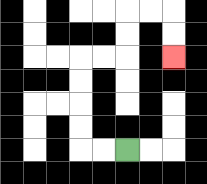{'start': '[5, 6]', 'end': '[7, 2]', 'path_directions': 'L,L,U,U,U,U,R,R,U,U,R,R,D,D', 'path_coordinates': '[[5, 6], [4, 6], [3, 6], [3, 5], [3, 4], [3, 3], [3, 2], [4, 2], [5, 2], [5, 1], [5, 0], [6, 0], [7, 0], [7, 1], [7, 2]]'}